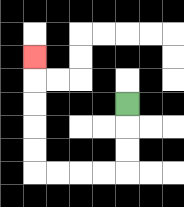{'start': '[5, 4]', 'end': '[1, 2]', 'path_directions': 'D,D,D,L,L,L,L,U,U,U,U,U', 'path_coordinates': '[[5, 4], [5, 5], [5, 6], [5, 7], [4, 7], [3, 7], [2, 7], [1, 7], [1, 6], [1, 5], [1, 4], [1, 3], [1, 2]]'}